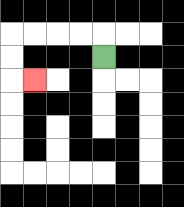{'start': '[4, 2]', 'end': '[1, 3]', 'path_directions': 'U,L,L,L,L,D,D,R', 'path_coordinates': '[[4, 2], [4, 1], [3, 1], [2, 1], [1, 1], [0, 1], [0, 2], [0, 3], [1, 3]]'}